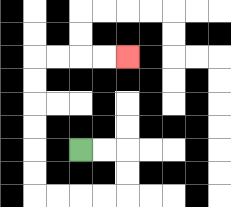{'start': '[3, 6]', 'end': '[5, 2]', 'path_directions': 'R,R,D,D,L,L,L,L,U,U,U,U,U,U,R,R,R,R', 'path_coordinates': '[[3, 6], [4, 6], [5, 6], [5, 7], [5, 8], [4, 8], [3, 8], [2, 8], [1, 8], [1, 7], [1, 6], [1, 5], [1, 4], [1, 3], [1, 2], [2, 2], [3, 2], [4, 2], [5, 2]]'}